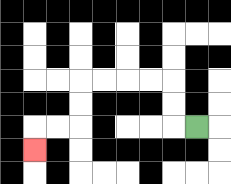{'start': '[8, 5]', 'end': '[1, 6]', 'path_directions': 'L,U,U,L,L,L,L,D,D,L,L,D', 'path_coordinates': '[[8, 5], [7, 5], [7, 4], [7, 3], [6, 3], [5, 3], [4, 3], [3, 3], [3, 4], [3, 5], [2, 5], [1, 5], [1, 6]]'}